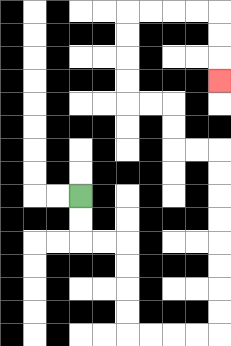{'start': '[3, 8]', 'end': '[9, 3]', 'path_directions': 'D,D,R,R,D,D,D,D,R,R,R,R,U,U,U,U,U,U,U,U,L,L,U,U,L,L,U,U,U,U,R,R,R,R,D,D,D', 'path_coordinates': '[[3, 8], [3, 9], [3, 10], [4, 10], [5, 10], [5, 11], [5, 12], [5, 13], [5, 14], [6, 14], [7, 14], [8, 14], [9, 14], [9, 13], [9, 12], [9, 11], [9, 10], [9, 9], [9, 8], [9, 7], [9, 6], [8, 6], [7, 6], [7, 5], [7, 4], [6, 4], [5, 4], [5, 3], [5, 2], [5, 1], [5, 0], [6, 0], [7, 0], [8, 0], [9, 0], [9, 1], [9, 2], [9, 3]]'}